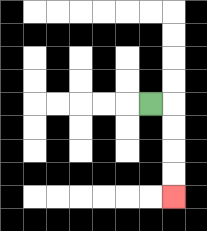{'start': '[6, 4]', 'end': '[7, 8]', 'path_directions': 'R,D,D,D,D', 'path_coordinates': '[[6, 4], [7, 4], [7, 5], [7, 6], [7, 7], [7, 8]]'}